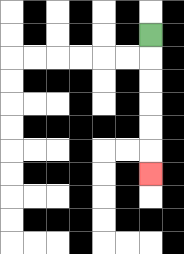{'start': '[6, 1]', 'end': '[6, 7]', 'path_directions': 'D,D,D,D,D,D', 'path_coordinates': '[[6, 1], [6, 2], [6, 3], [6, 4], [6, 5], [6, 6], [6, 7]]'}